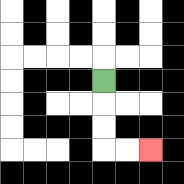{'start': '[4, 3]', 'end': '[6, 6]', 'path_directions': 'D,D,D,R,R', 'path_coordinates': '[[4, 3], [4, 4], [4, 5], [4, 6], [5, 6], [6, 6]]'}